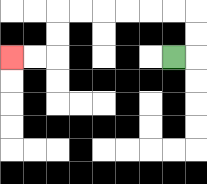{'start': '[7, 2]', 'end': '[0, 2]', 'path_directions': 'R,U,U,L,L,L,L,L,L,D,D,L,L', 'path_coordinates': '[[7, 2], [8, 2], [8, 1], [8, 0], [7, 0], [6, 0], [5, 0], [4, 0], [3, 0], [2, 0], [2, 1], [2, 2], [1, 2], [0, 2]]'}